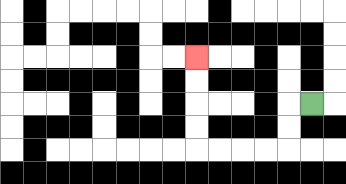{'start': '[13, 4]', 'end': '[8, 2]', 'path_directions': 'L,D,D,L,L,L,L,U,U,U,U', 'path_coordinates': '[[13, 4], [12, 4], [12, 5], [12, 6], [11, 6], [10, 6], [9, 6], [8, 6], [8, 5], [8, 4], [8, 3], [8, 2]]'}